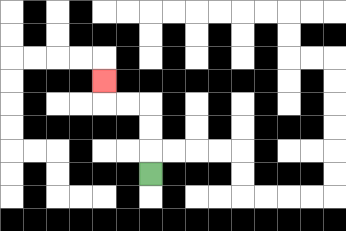{'start': '[6, 7]', 'end': '[4, 3]', 'path_directions': 'U,U,U,L,L,U', 'path_coordinates': '[[6, 7], [6, 6], [6, 5], [6, 4], [5, 4], [4, 4], [4, 3]]'}